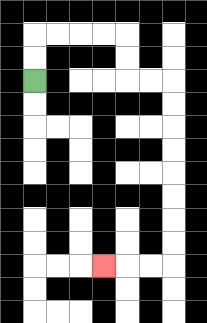{'start': '[1, 3]', 'end': '[4, 11]', 'path_directions': 'U,U,R,R,R,R,D,D,R,R,D,D,D,D,D,D,D,D,L,L,L', 'path_coordinates': '[[1, 3], [1, 2], [1, 1], [2, 1], [3, 1], [4, 1], [5, 1], [5, 2], [5, 3], [6, 3], [7, 3], [7, 4], [7, 5], [7, 6], [7, 7], [7, 8], [7, 9], [7, 10], [7, 11], [6, 11], [5, 11], [4, 11]]'}